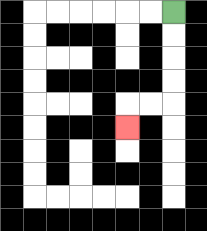{'start': '[7, 0]', 'end': '[5, 5]', 'path_directions': 'D,D,D,D,L,L,D', 'path_coordinates': '[[7, 0], [7, 1], [7, 2], [7, 3], [7, 4], [6, 4], [5, 4], [5, 5]]'}